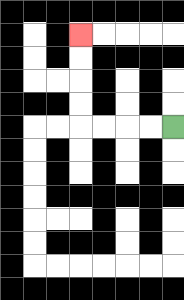{'start': '[7, 5]', 'end': '[3, 1]', 'path_directions': 'L,L,L,L,U,U,U,U', 'path_coordinates': '[[7, 5], [6, 5], [5, 5], [4, 5], [3, 5], [3, 4], [3, 3], [3, 2], [3, 1]]'}